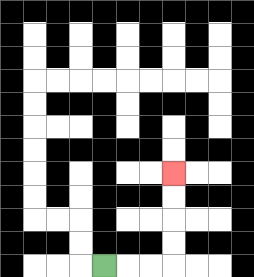{'start': '[4, 11]', 'end': '[7, 7]', 'path_directions': 'R,R,R,U,U,U,U', 'path_coordinates': '[[4, 11], [5, 11], [6, 11], [7, 11], [7, 10], [7, 9], [7, 8], [7, 7]]'}